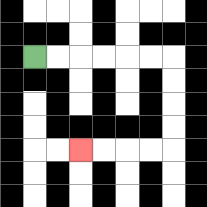{'start': '[1, 2]', 'end': '[3, 6]', 'path_directions': 'R,R,R,R,R,R,D,D,D,D,L,L,L,L', 'path_coordinates': '[[1, 2], [2, 2], [3, 2], [4, 2], [5, 2], [6, 2], [7, 2], [7, 3], [7, 4], [7, 5], [7, 6], [6, 6], [5, 6], [4, 6], [3, 6]]'}